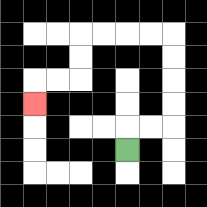{'start': '[5, 6]', 'end': '[1, 4]', 'path_directions': 'U,R,R,U,U,U,U,L,L,L,L,D,D,L,L,D', 'path_coordinates': '[[5, 6], [5, 5], [6, 5], [7, 5], [7, 4], [7, 3], [7, 2], [7, 1], [6, 1], [5, 1], [4, 1], [3, 1], [3, 2], [3, 3], [2, 3], [1, 3], [1, 4]]'}